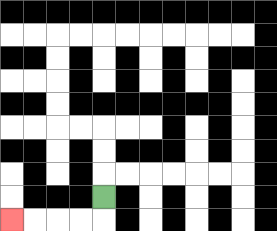{'start': '[4, 8]', 'end': '[0, 9]', 'path_directions': 'D,L,L,L,L', 'path_coordinates': '[[4, 8], [4, 9], [3, 9], [2, 9], [1, 9], [0, 9]]'}